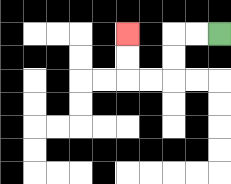{'start': '[9, 1]', 'end': '[5, 1]', 'path_directions': 'L,L,D,D,L,L,U,U', 'path_coordinates': '[[9, 1], [8, 1], [7, 1], [7, 2], [7, 3], [6, 3], [5, 3], [5, 2], [5, 1]]'}